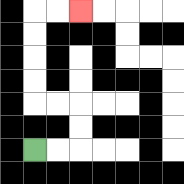{'start': '[1, 6]', 'end': '[3, 0]', 'path_directions': 'R,R,U,U,L,L,U,U,U,U,R,R', 'path_coordinates': '[[1, 6], [2, 6], [3, 6], [3, 5], [3, 4], [2, 4], [1, 4], [1, 3], [1, 2], [1, 1], [1, 0], [2, 0], [3, 0]]'}